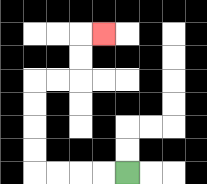{'start': '[5, 7]', 'end': '[4, 1]', 'path_directions': 'L,L,L,L,U,U,U,U,R,R,U,U,R', 'path_coordinates': '[[5, 7], [4, 7], [3, 7], [2, 7], [1, 7], [1, 6], [1, 5], [1, 4], [1, 3], [2, 3], [3, 3], [3, 2], [3, 1], [4, 1]]'}